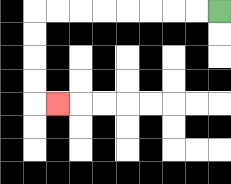{'start': '[9, 0]', 'end': '[2, 4]', 'path_directions': 'L,L,L,L,L,L,L,L,D,D,D,D,R', 'path_coordinates': '[[9, 0], [8, 0], [7, 0], [6, 0], [5, 0], [4, 0], [3, 0], [2, 0], [1, 0], [1, 1], [1, 2], [1, 3], [1, 4], [2, 4]]'}